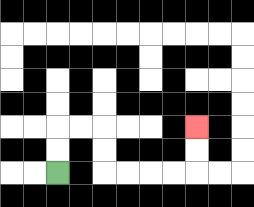{'start': '[2, 7]', 'end': '[8, 5]', 'path_directions': 'U,U,R,R,D,D,R,R,R,R,U,U', 'path_coordinates': '[[2, 7], [2, 6], [2, 5], [3, 5], [4, 5], [4, 6], [4, 7], [5, 7], [6, 7], [7, 7], [8, 7], [8, 6], [8, 5]]'}